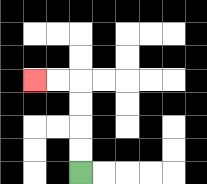{'start': '[3, 7]', 'end': '[1, 3]', 'path_directions': 'U,U,U,U,L,L', 'path_coordinates': '[[3, 7], [3, 6], [3, 5], [3, 4], [3, 3], [2, 3], [1, 3]]'}